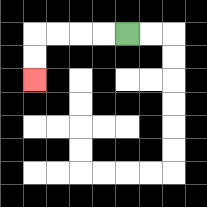{'start': '[5, 1]', 'end': '[1, 3]', 'path_directions': 'L,L,L,L,D,D', 'path_coordinates': '[[5, 1], [4, 1], [3, 1], [2, 1], [1, 1], [1, 2], [1, 3]]'}